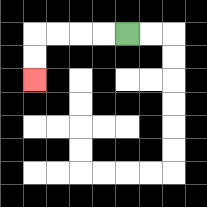{'start': '[5, 1]', 'end': '[1, 3]', 'path_directions': 'L,L,L,L,D,D', 'path_coordinates': '[[5, 1], [4, 1], [3, 1], [2, 1], [1, 1], [1, 2], [1, 3]]'}